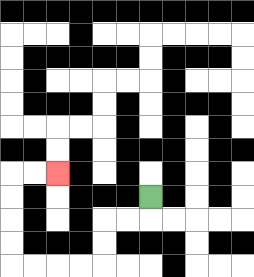{'start': '[6, 8]', 'end': '[2, 7]', 'path_directions': 'D,L,L,D,D,L,L,L,L,U,U,U,U,R,R', 'path_coordinates': '[[6, 8], [6, 9], [5, 9], [4, 9], [4, 10], [4, 11], [3, 11], [2, 11], [1, 11], [0, 11], [0, 10], [0, 9], [0, 8], [0, 7], [1, 7], [2, 7]]'}